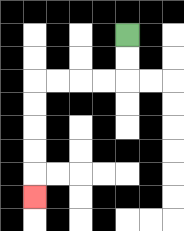{'start': '[5, 1]', 'end': '[1, 8]', 'path_directions': 'D,D,L,L,L,L,D,D,D,D,D', 'path_coordinates': '[[5, 1], [5, 2], [5, 3], [4, 3], [3, 3], [2, 3], [1, 3], [1, 4], [1, 5], [1, 6], [1, 7], [1, 8]]'}